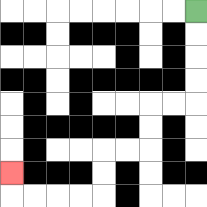{'start': '[8, 0]', 'end': '[0, 7]', 'path_directions': 'D,D,D,D,L,L,D,D,L,L,D,D,L,L,L,L,U', 'path_coordinates': '[[8, 0], [8, 1], [8, 2], [8, 3], [8, 4], [7, 4], [6, 4], [6, 5], [6, 6], [5, 6], [4, 6], [4, 7], [4, 8], [3, 8], [2, 8], [1, 8], [0, 8], [0, 7]]'}